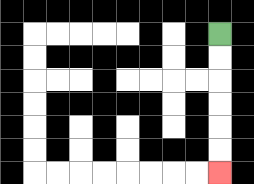{'start': '[9, 1]', 'end': '[9, 7]', 'path_directions': 'D,D,D,D,D,D', 'path_coordinates': '[[9, 1], [9, 2], [9, 3], [9, 4], [9, 5], [9, 6], [9, 7]]'}